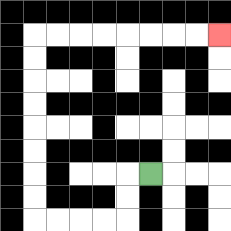{'start': '[6, 7]', 'end': '[9, 1]', 'path_directions': 'L,D,D,L,L,L,L,U,U,U,U,U,U,U,U,R,R,R,R,R,R,R,R', 'path_coordinates': '[[6, 7], [5, 7], [5, 8], [5, 9], [4, 9], [3, 9], [2, 9], [1, 9], [1, 8], [1, 7], [1, 6], [1, 5], [1, 4], [1, 3], [1, 2], [1, 1], [2, 1], [3, 1], [4, 1], [5, 1], [6, 1], [7, 1], [8, 1], [9, 1]]'}